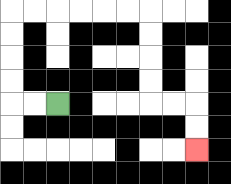{'start': '[2, 4]', 'end': '[8, 6]', 'path_directions': 'L,L,U,U,U,U,R,R,R,R,R,R,D,D,D,D,R,R,D,D', 'path_coordinates': '[[2, 4], [1, 4], [0, 4], [0, 3], [0, 2], [0, 1], [0, 0], [1, 0], [2, 0], [3, 0], [4, 0], [5, 0], [6, 0], [6, 1], [6, 2], [6, 3], [6, 4], [7, 4], [8, 4], [8, 5], [8, 6]]'}